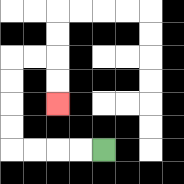{'start': '[4, 6]', 'end': '[2, 4]', 'path_directions': 'L,L,L,L,U,U,U,U,R,R,D,D', 'path_coordinates': '[[4, 6], [3, 6], [2, 6], [1, 6], [0, 6], [0, 5], [0, 4], [0, 3], [0, 2], [1, 2], [2, 2], [2, 3], [2, 4]]'}